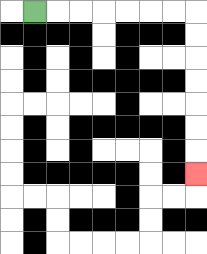{'start': '[1, 0]', 'end': '[8, 7]', 'path_directions': 'R,R,R,R,R,R,R,D,D,D,D,D,D,D', 'path_coordinates': '[[1, 0], [2, 0], [3, 0], [4, 0], [5, 0], [6, 0], [7, 0], [8, 0], [8, 1], [8, 2], [8, 3], [8, 4], [8, 5], [8, 6], [8, 7]]'}